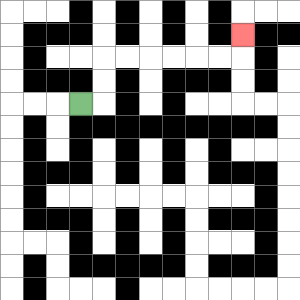{'start': '[3, 4]', 'end': '[10, 1]', 'path_directions': 'R,U,U,R,R,R,R,R,R,U', 'path_coordinates': '[[3, 4], [4, 4], [4, 3], [4, 2], [5, 2], [6, 2], [7, 2], [8, 2], [9, 2], [10, 2], [10, 1]]'}